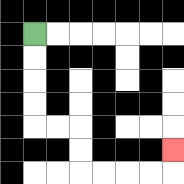{'start': '[1, 1]', 'end': '[7, 6]', 'path_directions': 'D,D,D,D,R,R,D,D,R,R,R,R,U', 'path_coordinates': '[[1, 1], [1, 2], [1, 3], [1, 4], [1, 5], [2, 5], [3, 5], [3, 6], [3, 7], [4, 7], [5, 7], [6, 7], [7, 7], [7, 6]]'}